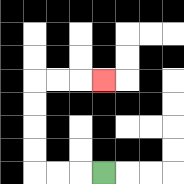{'start': '[4, 7]', 'end': '[4, 3]', 'path_directions': 'L,L,L,U,U,U,U,R,R,R', 'path_coordinates': '[[4, 7], [3, 7], [2, 7], [1, 7], [1, 6], [1, 5], [1, 4], [1, 3], [2, 3], [3, 3], [4, 3]]'}